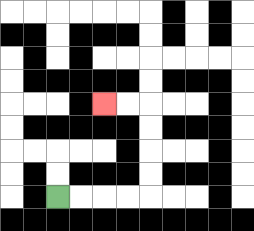{'start': '[2, 8]', 'end': '[4, 4]', 'path_directions': 'R,R,R,R,U,U,U,U,L,L', 'path_coordinates': '[[2, 8], [3, 8], [4, 8], [5, 8], [6, 8], [6, 7], [6, 6], [6, 5], [6, 4], [5, 4], [4, 4]]'}